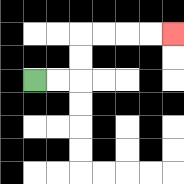{'start': '[1, 3]', 'end': '[7, 1]', 'path_directions': 'R,R,U,U,R,R,R,R', 'path_coordinates': '[[1, 3], [2, 3], [3, 3], [3, 2], [3, 1], [4, 1], [5, 1], [6, 1], [7, 1]]'}